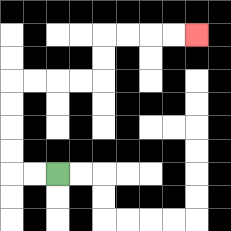{'start': '[2, 7]', 'end': '[8, 1]', 'path_directions': 'L,L,U,U,U,U,R,R,R,R,U,U,R,R,R,R', 'path_coordinates': '[[2, 7], [1, 7], [0, 7], [0, 6], [0, 5], [0, 4], [0, 3], [1, 3], [2, 3], [3, 3], [4, 3], [4, 2], [4, 1], [5, 1], [6, 1], [7, 1], [8, 1]]'}